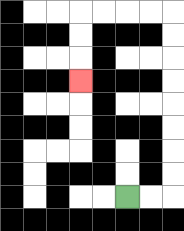{'start': '[5, 8]', 'end': '[3, 3]', 'path_directions': 'R,R,U,U,U,U,U,U,U,U,L,L,L,L,D,D,D', 'path_coordinates': '[[5, 8], [6, 8], [7, 8], [7, 7], [7, 6], [7, 5], [7, 4], [7, 3], [7, 2], [7, 1], [7, 0], [6, 0], [5, 0], [4, 0], [3, 0], [3, 1], [3, 2], [3, 3]]'}